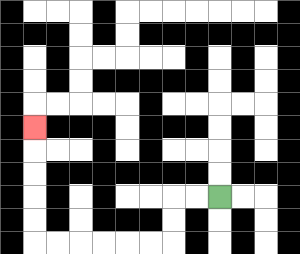{'start': '[9, 8]', 'end': '[1, 5]', 'path_directions': 'L,L,D,D,L,L,L,L,L,L,U,U,U,U,U', 'path_coordinates': '[[9, 8], [8, 8], [7, 8], [7, 9], [7, 10], [6, 10], [5, 10], [4, 10], [3, 10], [2, 10], [1, 10], [1, 9], [1, 8], [1, 7], [1, 6], [1, 5]]'}